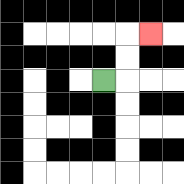{'start': '[4, 3]', 'end': '[6, 1]', 'path_directions': 'R,U,U,R', 'path_coordinates': '[[4, 3], [5, 3], [5, 2], [5, 1], [6, 1]]'}